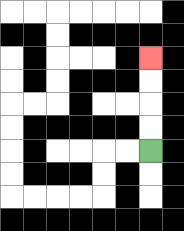{'start': '[6, 6]', 'end': '[6, 2]', 'path_directions': 'U,U,U,U', 'path_coordinates': '[[6, 6], [6, 5], [6, 4], [6, 3], [6, 2]]'}